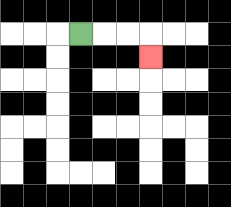{'start': '[3, 1]', 'end': '[6, 2]', 'path_directions': 'R,R,R,D', 'path_coordinates': '[[3, 1], [4, 1], [5, 1], [6, 1], [6, 2]]'}